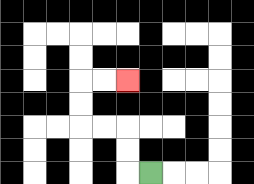{'start': '[6, 7]', 'end': '[5, 3]', 'path_directions': 'L,U,U,L,L,U,U,R,R', 'path_coordinates': '[[6, 7], [5, 7], [5, 6], [5, 5], [4, 5], [3, 5], [3, 4], [3, 3], [4, 3], [5, 3]]'}